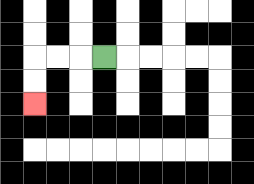{'start': '[4, 2]', 'end': '[1, 4]', 'path_directions': 'L,L,L,D,D', 'path_coordinates': '[[4, 2], [3, 2], [2, 2], [1, 2], [1, 3], [1, 4]]'}